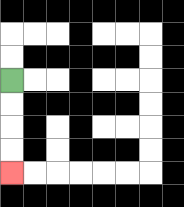{'start': '[0, 3]', 'end': '[0, 7]', 'path_directions': 'D,D,D,D', 'path_coordinates': '[[0, 3], [0, 4], [0, 5], [0, 6], [0, 7]]'}